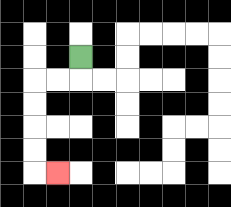{'start': '[3, 2]', 'end': '[2, 7]', 'path_directions': 'D,L,L,D,D,D,D,R', 'path_coordinates': '[[3, 2], [3, 3], [2, 3], [1, 3], [1, 4], [1, 5], [1, 6], [1, 7], [2, 7]]'}